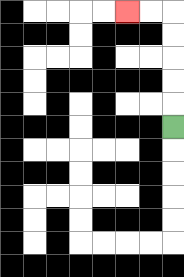{'start': '[7, 5]', 'end': '[5, 0]', 'path_directions': 'U,U,U,U,U,L,L', 'path_coordinates': '[[7, 5], [7, 4], [7, 3], [7, 2], [7, 1], [7, 0], [6, 0], [5, 0]]'}